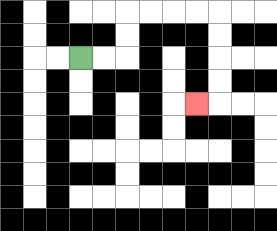{'start': '[3, 2]', 'end': '[8, 4]', 'path_directions': 'R,R,U,U,R,R,R,R,D,D,D,D,L', 'path_coordinates': '[[3, 2], [4, 2], [5, 2], [5, 1], [5, 0], [6, 0], [7, 0], [8, 0], [9, 0], [9, 1], [9, 2], [9, 3], [9, 4], [8, 4]]'}